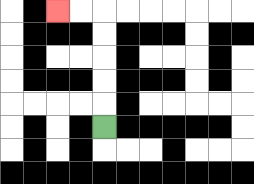{'start': '[4, 5]', 'end': '[2, 0]', 'path_directions': 'U,U,U,U,U,L,L', 'path_coordinates': '[[4, 5], [4, 4], [4, 3], [4, 2], [4, 1], [4, 0], [3, 0], [2, 0]]'}